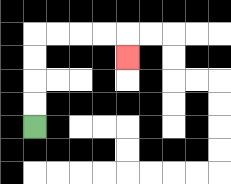{'start': '[1, 5]', 'end': '[5, 2]', 'path_directions': 'U,U,U,U,R,R,R,R,D', 'path_coordinates': '[[1, 5], [1, 4], [1, 3], [1, 2], [1, 1], [2, 1], [3, 1], [4, 1], [5, 1], [5, 2]]'}